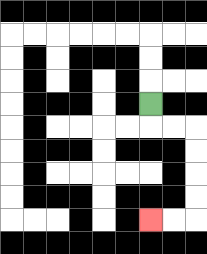{'start': '[6, 4]', 'end': '[6, 9]', 'path_directions': 'D,R,R,D,D,D,D,L,L', 'path_coordinates': '[[6, 4], [6, 5], [7, 5], [8, 5], [8, 6], [8, 7], [8, 8], [8, 9], [7, 9], [6, 9]]'}